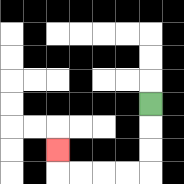{'start': '[6, 4]', 'end': '[2, 6]', 'path_directions': 'D,D,D,L,L,L,L,U', 'path_coordinates': '[[6, 4], [6, 5], [6, 6], [6, 7], [5, 7], [4, 7], [3, 7], [2, 7], [2, 6]]'}